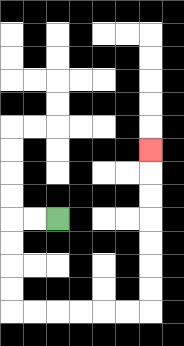{'start': '[2, 9]', 'end': '[6, 6]', 'path_directions': 'L,L,D,D,D,D,R,R,R,R,R,R,U,U,U,U,U,U,U', 'path_coordinates': '[[2, 9], [1, 9], [0, 9], [0, 10], [0, 11], [0, 12], [0, 13], [1, 13], [2, 13], [3, 13], [4, 13], [5, 13], [6, 13], [6, 12], [6, 11], [6, 10], [6, 9], [6, 8], [6, 7], [6, 6]]'}